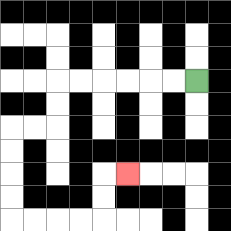{'start': '[8, 3]', 'end': '[5, 7]', 'path_directions': 'L,L,L,L,L,L,D,D,L,L,D,D,D,D,R,R,R,R,U,U,R', 'path_coordinates': '[[8, 3], [7, 3], [6, 3], [5, 3], [4, 3], [3, 3], [2, 3], [2, 4], [2, 5], [1, 5], [0, 5], [0, 6], [0, 7], [0, 8], [0, 9], [1, 9], [2, 9], [3, 9], [4, 9], [4, 8], [4, 7], [5, 7]]'}